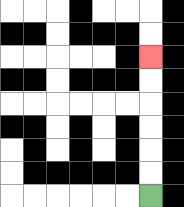{'start': '[6, 8]', 'end': '[6, 2]', 'path_directions': 'U,U,U,U,U,U', 'path_coordinates': '[[6, 8], [6, 7], [6, 6], [6, 5], [6, 4], [6, 3], [6, 2]]'}